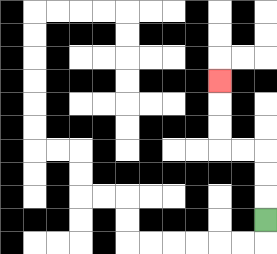{'start': '[11, 9]', 'end': '[9, 3]', 'path_directions': 'U,U,U,L,L,U,U,U', 'path_coordinates': '[[11, 9], [11, 8], [11, 7], [11, 6], [10, 6], [9, 6], [9, 5], [9, 4], [9, 3]]'}